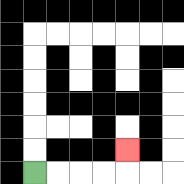{'start': '[1, 7]', 'end': '[5, 6]', 'path_directions': 'R,R,R,R,U', 'path_coordinates': '[[1, 7], [2, 7], [3, 7], [4, 7], [5, 7], [5, 6]]'}